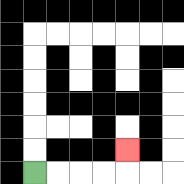{'start': '[1, 7]', 'end': '[5, 6]', 'path_directions': 'R,R,R,R,U', 'path_coordinates': '[[1, 7], [2, 7], [3, 7], [4, 7], [5, 7], [5, 6]]'}